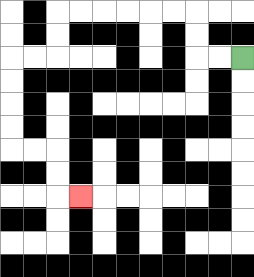{'start': '[10, 2]', 'end': '[3, 8]', 'path_directions': 'L,L,U,U,L,L,L,L,L,L,D,D,L,L,D,D,D,D,R,R,D,D,R', 'path_coordinates': '[[10, 2], [9, 2], [8, 2], [8, 1], [8, 0], [7, 0], [6, 0], [5, 0], [4, 0], [3, 0], [2, 0], [2, 1], [2, 2], [1, 2], [0, 2], [0, 3], [0, 4], [0, 5], [0, 6], [1, 6], [2, 6], [2, 7], [2, 8], [3, 8]]'}